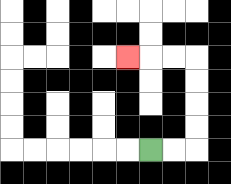{'start': '[6, 6]', 'end': '[5, 2]', 'path_directions': 'R,R,U,U,U,U,L,L,L', 'path_coordinates': '[[6, 6], [7, 6], [8, 6], [8, 5], [8, 4], [8, 3], [8, 2], [7, 2], [6, 2], [5, 2]]'}